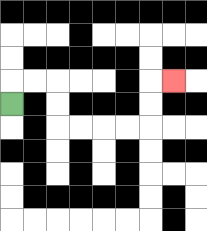{'start': '[0, 4]', 'end': '[7, 3]', 'path_directions': 'U,R,R,D,D,R,R,R,R,U,U,R', 'path_coordinates': '[[0, 4], [0, 3], [1, 3], [2, 3], [2, 4], [2, 5], [3, 5], [4, 5], [5, 5], [6, 5], [6, 4], [6, 3], [7, 3]]'}